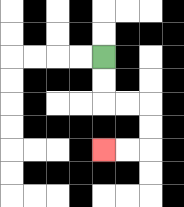{'start': '[4, 2]', 'end': '[4, 6]', 'path_directions': 'D,D,R,R,D,D,L,L', 'path_coordinates': '[[4, 2], [4, 3], [4, 4], [5, 4], [6, 4], [6, 5], [6, 6], [5, 6], [4, 6]]'}